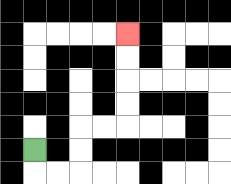{'start': '[1, 6]', 'end': '[5, 1]', 'path_directions': 'D,R,R,U,U,R,R,U,U,U,U', 'path_coordinates': '[[1, 6], [1, 7], [2, 7], [3, 7], [3, 6], [3, 5], [4, 5], [5, 5], [5, 4], [5, 3], [5, 2], [5, 1]]'}